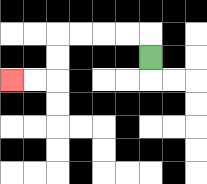{'start': '[6, 2]', 'end': '[0, 3]', 'path_directions': 'U,L,L,L,L,D,D,L,L', 'path_coordinates': '[[6, 2], [6, 1], [5, 1], [4, 1], [3, 1], [2, 1], [2, 2], [2, 3], [1, 3], [0, 3]]'}